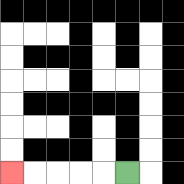{'start': '[5, 7]', 'end': '[0, 7]', 'path_directions': 'L,L,L,L,L', 'path_coordinates': '[[5, 7], [4, 7], [3, 7], [2, 7], [1, 7], [0, 7]]'}